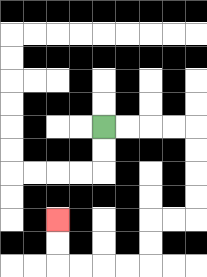{'start': '[4, 5]', 'end': '[2, 9]', 'path_directions': 'R,R,R,R,D,D,D,D,L,L,D,D,L,L,L,L,U,U', 'path_coordinates': '[[4, 5], [5, 5], [6, 5], [7, 5], [8, 5], [8, 6], [8, 7], [8, 8], [8, 9], [7, 9], [6, 9], [6, 10], [6, 11], [5, 11], [4, 11], [3, 11], [2, 11], [2, 10], [2, 9]]'}